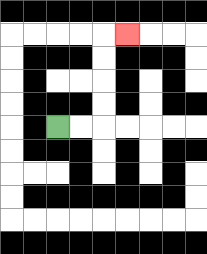{'start': '[2, 5]', 'end': '[5, 1]', 'path_directions': 'R,R,U,U,U,U,R', 'path_coordinates': '[[2, 5], [3, 5], [4, 5], [4, 4], [4, 3], [4, 2], [4, 1], [5, 1]]'}